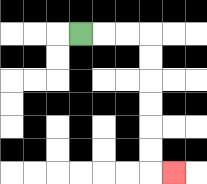{'start': '[3, 1]', 'end': '[7, 7]', 'path_directions': 'R,R,R,D,D,D,D,D,D,R', 'path_coordinates': '[[3, 1], [4, 1], [5, 1], [6, 1], [6, 2], [6, 3], [6, 4], [6, 5], [6, 6], [6, 7], [7, 7]]'}